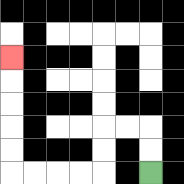{'start': '[6, 7]', 'end': '[0, 2]', 'path_directions': 'U,U,L,L,D,D,L,L,L,L,U,U,U,U,U', 'path_coordinates': '[[6, 7], [6, 6], [6, 5], [5, 5], [4, 5], [4, 6], [4, 7], [3, 7], [2, 7], [1, 7], [0, 7], [0, 6], [0, 5], [0, 4], [0, 3], [0, 2]]'}